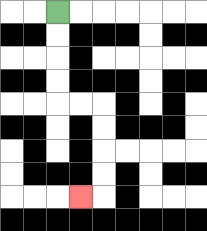{'start': '[2, 0]', 'end': '[3, 8]', 'path_directions': 'D,D,D,D,R,R,D,D,D,D,L', 'path_coordinates': '[[2, 0], [2, 1], [2, 2], [2, 3], [2, 4], [3, 4], [4, 4], [4, 5], [4, 6], [4, 7], [4, 8], [3, 8]]'}